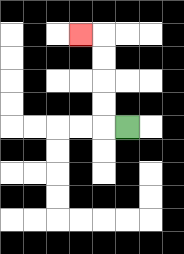{'start': '[5, 5]', 'end': '[3, 1]', 'path_directions': 'L,U,U,U,U,L', 'path_coordinates': '[[5, 5], [4, 5], [4, 4], [4, 3], [4, 2], [4, 1], [3, 1]]'}